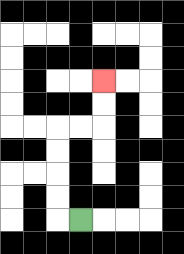{'start': '[3, 9]', 'end': '[4, 3]', 'path_directions': 'L,U,U,U,U,R,R,U,U', 'path_coordinates': '[[3, 9], [2, 9], [2, 8], [2, 7], [2, 6], [2, 5], [3, 5], [4, 5], [4, 4], [4, 3]]'}